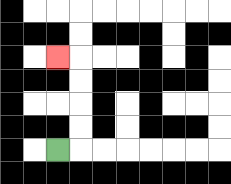{'start': '[2, 6]', 'end': '[2, 2]', 'path_directions': 'R,U,U,U,U,L', 'path_coordinates': '[[2, 6], [3, 6], [3, 5], [3, 4], [3, 3], [3, 2], [2, 2]]'}